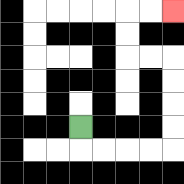{'start': '[3, 5]', 'end': '[7, 0]', 'path_directions': 'D,R,R,R,R,U,U,U,U,L,L,U,U,R,R', 'path_coordinates': '[[3, 5], [3, 6], [4, 6], [5, 6], [6, 6], [7, 6], [7, 5], [7, 4], [7, 3], [7, 2], [6, 2], [5, 2], [5, 1], [5, 0], [6, 0], [7, 0]]'}